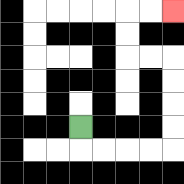{'start': '[3, 5]', 'end': '[7, 0]', 'path_directions': 'D,R,R,R,R,U,U,U,U,L,L,U,U,R,R', 'path_coordinates': '[[3, 5], [3, 6], [4, 6], [5, 6], [6, 6], [7, 6], [7, 5], [7, 4], [7, 3], [7, 2], [6, 2], [5, 2], [5, 1], [5, 0], [6, 0], [7, 0]]'}